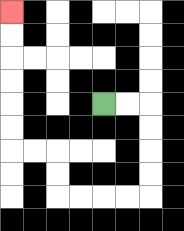{'start': '[4, 4]', 'end': '[0, 0]', 'path_directions': 'R,R,D,D,D,D,L,L,L,L,U,U,L,L,U,U,U,U,U,U', 'path_coordinates': '[[4, 4], [5, 4], [6, 4], [6, 5], [6, 6], [6, 7], [6, 8], [5, 8], [4, 8], [3, 8], [2, 8], [2, 7], [2, 6], [1, 6], [0, 6], [0, 5], [0, 4], [0, 3], [0, 2], [0, 1], [0, 0]]'}